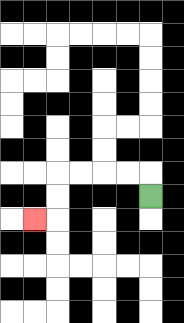{'start': '[6, 8]', 'end': '[1, 9]', 'path_directions': 'U,L,L,L,L,D,D,L', 'path_coordinates': '[[6, 8], [6, 7], [5, 7], [4, 7], [3, 7], [2, 7], [2, 8], [2, 9], [1, 9]]'}